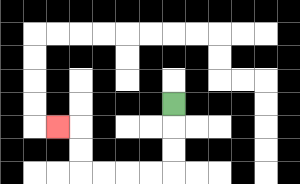{'start': '[7, 4]', 'end': '[2, 5]', 'path_directions': 'D,D,D,L,L,L,L,U,U,L', 'path_coordinates': '[[7, 4], [7, 5], [7, 6], [7, 7], [6, 7], [5, 7], [4, 7], [3, 7], [3, 6], [3, 5], [2, 5]]'}